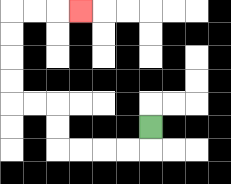{'start': '[6, 5]', 'end': '[3, 0]', 'path_directions': 'D,L,L,L,L,U,U,L,L,U,U,U,U,R,R,R', 'path_coordinates': '[[6, 5], [6, 6], [5, 6], [4, 6], [3, 6], [2, 6], [2, 5], [2, 4], [1, 4], [0, 4], [0, 3], [0, 2], [0, 1], [0, 0], [1, 0], [2, 0], [3, 0]]'}